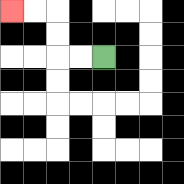{'start': '[4, 2]', 'end': '[0, 0]', 'path_directions': 'L,L,U,U,L,L', 'path_coordinates': '[[4, 2], [3, 2], [2, 2], [2, 1], [2, 0], [1, 0], [0, 0]]'}